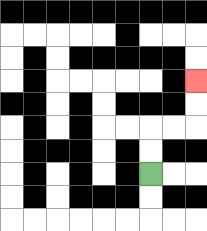{'start': '[6, 7]', 'end': '[8, 3]', 'path_directions': 'U,U,R,R,U,U', 'path_coordinates': '[[6, 7], [6, 6], [6, 5], [7, 5], [8, 5], [8, 4], [8, 3]]'}